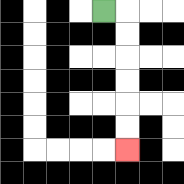{'start': '[4, 0]', 'end': '[5, 6]', 'path_directions': 'R,D,D,D,D,D,D', 'path_coordinates': '[[4, 0], [5, 0], [5, 1], [5, 2], [5, 3], [5, 4], [5, 5], [5, 6]]'}